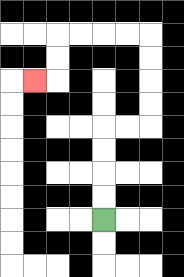{'start': '[4, 9]', 'end': '[1, 3]', 'path_directions': 'U,U,U,U,R,R,U,U,U,U,L,L,L,L,D,D,L', 'path_coordinates': '[[4, 9], [4, 8], [4, 7], [4, 6], [4, 5], [5, 5], [6, 5], [6, 4], [6, 3], [6, 2], [6, 1], [5, 1], [4, 1], [3, 1], [2, 1], [2, 2], [2, 3], [1, 3]]'}